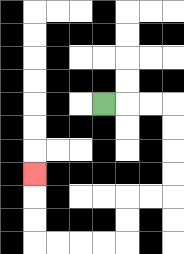{'start': '[4, 4]', 'end': '[1, 7]', 'path_directions': 'R,R,R,D,D,D,D,L,L,D,D,L,L,L,L,U,U,U', 'path_coordinates': '[[4, 4], [5, 4], [6, 4], [7, 4], [7, 5], [7, 6], [7, 7], [7, 8], [6, 8], [5, 8], [5, 9], [5, 10], [4, 10], [3, 10], [2, 10], [1, 10], [1, 9], [1, 8], [1, 7]]'}